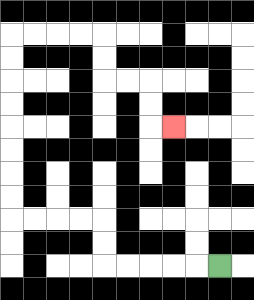{'start': '[9, 11]', 'end': '[7, 5]', 'path_directions': 'L,L,L,L,L,U,U,L,L,L,L,U,U,U,U,U,U,U,U,R,R,R,R,D,D,R,R,D,D,R', 'path_coordinates': '[[9, 11], [8, 11], [7, 11], [6, 11], [5, 11], [4, 11], [4, 10], [4, 9], [3, 9], [2, 9], [1, 9], [0, 9], [0, 8], [0, 7], [0, 6], [0, 5], [0, 4], [0, 3], [0, 2], [0, 1], [1, 1], [2, 1], [3, 1], [4, 1], [4, 2], [4, 3], [5, 3], [6, 3], [6, 4], [6, 5], [7, 5]]'}